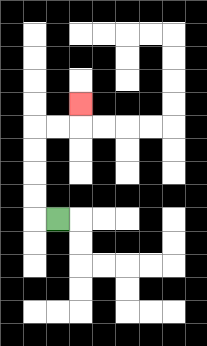{'start': '[2, 9]', 'end': '[3, 4]', 'path_directions': 'L,U,U,U,U,R,R,U', 'path_coordinates': '[[2, 9], [1, 9], [1, 8], [1, 7], [1, 6], [1, 5], [2, 5], [3, 5], [3, 4]]'}